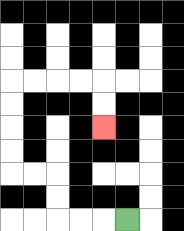{'start': '[5, 9]', 'end': '[4, 5]', 'path_directions': 'L,L,L,U,U,L,L,U,U,U,U,R,R,R,R,D,D', 'path_coordinates': '[[5, 9], [4, 9], [3, 9], [2, 9], [2, 8], [2, 7], [1, 7], [0, 7], [0, 6], [0, 5], [0, 4], [0, 3], [1, 3], [2, 3], [3, 3], [4, 3], [4, 4], [4, 5]]'}